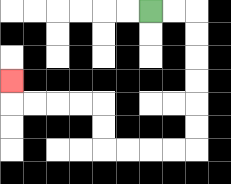{'start': '[6, 0]', 'end': '[0, 3]', 'path_directions': 'R,R,D,D,D,D,D,D,L,L,L,L,U,U,L,L,L,L,U', 'path_coordinates': '[[6, 0], [7, 0], [8, 0], [8, 1], [8, 2], [8, 3], [8, 4], [8, 5], [8, 6], [7, 6], [6, 6], [5, 6], [4, 6], [4, 5], [4, 4], [3, 4], [2, 4], [1, 4], [0, 4], [0, 3]]'}